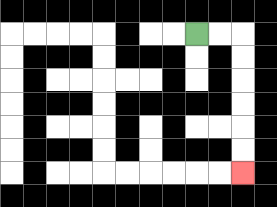{'start': '[8, 1]', 'end': '[10, 7]', 'path_directions': 'R,R,D,D,D,D,D,D', 'path_coordinates': '[[8, 1], [9, 1], [10, 1], [10, 2], [10, 3], [10, 4], [10, 5], [10, 6], [10, 7]]'}